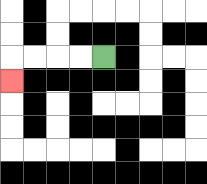{'start': '[4, 2]', 'end': '[0, 3]', 'path_directions': 'L,L,L,L,D', 'path_coordinates': '[[4, 2], [3, 2], [2, 2], [1, 2], [0, 2], [0, 3]]'}